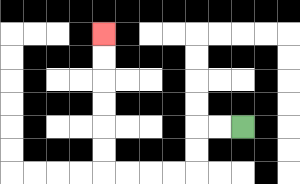{'start': '[10, 5]', 'end': '[4, 1]', 'path_directions': 'L,L,D,D,L,L,L,L,U,U,U,U,U,U', 'path_coordinates': '[[10, 5], [9, 5], [8, 5], [8, 6], [8, 7], [7, 7], [6, 7], [5, 7], [4, 7], [4, 6], [4, 5], [4, 4], [4, 3], [4, 2], [4, 1]]'}